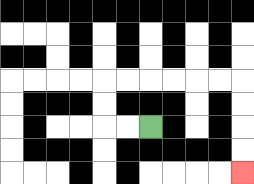{'start': '[6, 5]', 'end': '[10, 7]', 'path_directions': 'L,L,U,U,R,R,R,R,R,R,D,D,D,D', 'path_coordinates': '[[6, 5], [5, 5], [4, 5], [4, 4], [4, 3], [5, 3], [6, 3], [7, 3], [8, 3], [9, 3], [10, 3], [10, 4], [10, 5], [10, 6], [10, 7]]'}